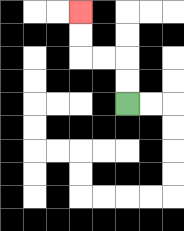{'start': '[5, 4]', 'end': '[3, 0]', 'path_directions': 'U,U,L,L,U,U', 'path_coordinates': '[[5, 4], [5, 3], [5, 2], [4, 2], [3, 2], [3, 1], [3, 0]]'}